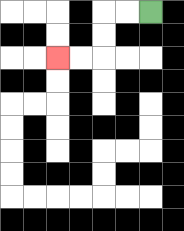{'start': '[6, 0]', 'end': '[2, 2]', 'path_directions': 'L,L,D,D,L,L', 'path_coordinates': '[[6, 0], [5, 0], [4, 0], [4, 1], [4, 2], [3, 2], [2, 2]]'}